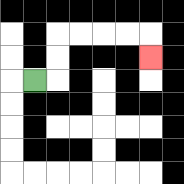{'start': '[1, 3]', 'end': '[6, 2]', 'path_directions': 'R,U,U,R,R,R,R,D', 'path_coordinates': '[[1, 3], [2, 3], [2, 2], [2, 1], [3, 1], [4, 1], [5, 1], [6, 1], [6, 2]]'}